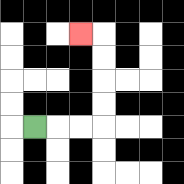{'start': '[1, 5]', 'end': '[3, 1]', 'path_directions': 'R,R,R,U,U,U,U,L', 'path_coordinates': '[[1, 5], [2, 5], [3, 5], [4, 5], [4, 4], [4, 3], [4, 2], [4, 1], [3, 1]]'}